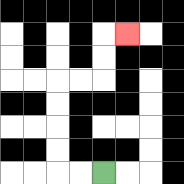{'start': '[4, 7]', 'end': '[5, 1]', 'path_directions': 'L,L,U,U,U,U,R,R,U,U,R', 'path_coordinates': '[[4, 7], [3, 7], [2, 7], [2, 6], [2, 5], [2, 4], [2, 3], [3, 3], [4, 3], [4, 2], [4, 1], [5, 1]]'}